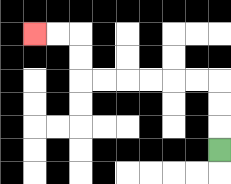{'start': '[9, 6]', 'end': '[1, 1]', 'path_directions': 'U,U,U,L,L,L,L,L,L,U,U,L,L', 'path_coordinates': '[[9, 6], [9, 5], [9, 4], [9, 3], [8, 3], [7, 3], [6, 3], [5, 3], [4, 3], [3, 3], [3, 2], [3, 1], [2, 1], [1, 1]]'}